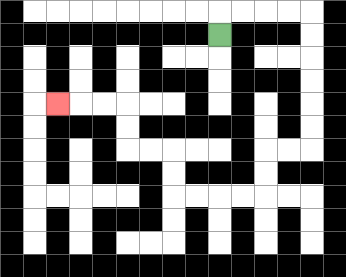{'start': '[9, 1]', 'end': '[2, 4]', 'path_directions': 'U,R,R,R,R,D,D,D,D,D,D,L,L,D,D,L,L,L,L,U,U,L,L,U,U,L,L,L', 'path_coordinates': '[[9, 1], [9, 0], [10, 0], [11, 0], [12, 0], [13, 0], [13, 1], [13, 2], [13, 3], [13, 4], [13, 5], [13, 6], [12, 6], [11, 6], [11, 7], [11, 8], [10, 8], [9, 8], [8, 8], [7, 8], [7, 7], [7, 6], [6, 6], [5, 6], [5, 5], [5, 4], [4, 4], [3, 4], [2, 4]]'}